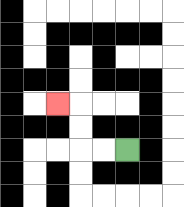{'start': '[5, 6]', 'end': '[2, 4]', 'path_directions': 'L,L,U,U,L', 'path_coordinates': '[[5, 6], [4, 6], [3, 6], [3, 5], [3, 4], [2, 4]]'}